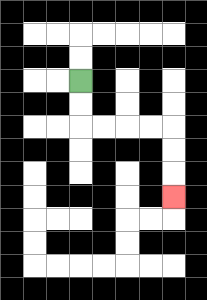{'start': '[3, 3]', 'end': '[7, 8]', 'path_directions': 'D,D,R,R,R,R,D,D,D', 'path_coordinates': '[[3, 3], [3, 4], [3, 5], [4, 5], [5, 5], [6, 5], [7, 5], [7, 6], [7, 7], [7, 8]]'}